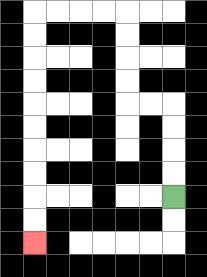{'start': '[7, 8]', 'end': '[1, 10]', 'path_directions': 'U,U,U,U,L,L,U,U,U,U,L,L,L,L,D,D,D,D,D,D,D,D,D,D', 'path_coordinates': '[[7, 8], [7, 7], [7, 6], [7, 5], [7, 4], [6, 4], [5, 4], [5, 3], [5, 2], [5, 1], [5, 0], [4, 0], [3, 0], [2, 0], [1, 0], [1, 1], [1, 2], [1, 3], [1, 4], [1, 5], [1, 6], [1, 7], [1, 8], [1, 9], [1, 10]]'}